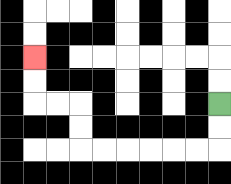{'start': '[9, 4]', 'end': '[1, 2]', 'path_directions': 'D,D,L,L,L,L,L,L,U,U,L,L,U,U', 'path_coordinates': '[[9, 4], [9, 5], [9, 6], [8, 6], [7, 6], [6, 6], [5, 6], [4, 6], [3, 6], [3, 5], [3, 4], [2, 4], [1, 4], [1, 3], [1, 2]]'}